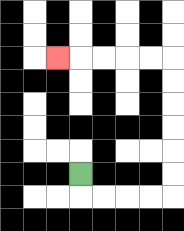{'start': '[3, 7]', 'end': '[2, 2]', 'path_directions': 'D,R,R,R,R,U,U,U,U,U,U,L,L,L,L,L', 'path_coordinates': '[[3, 7], [3, 8], [4, 8], [5, 8], [6, 8], [7, 8], [7, 7], [7, 6], [7, 5], [7, 4], [7, 3], [7, 2], [6, 2], [5, 2], [4, 2], [3, 2], [2, 2]]'}